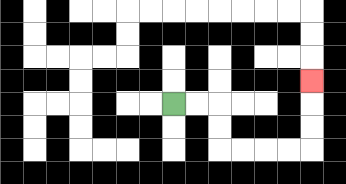{'start': '[7, 4]', 'end': '[13, 3]', 'path_directions': 'R,R,D,D,R,R,R,R,U,U,U', 'path_coordinates': '[[7, 4], [8, 4], [9, 4], [9, 5], [9, 6], [10, 6], [11, 6], [12, 6], [13, 6], [13, 5], [13, 4], [13, 3]]'}